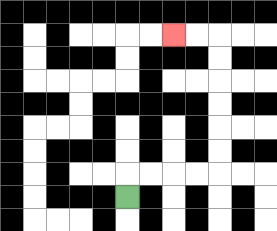{'start': '[5, 8]', 'end': '[7, 1]', 'path_directions': 'U,R,R,R,R,U,U,U,U,U,U,L,L', 'path_coordinates': '[[5, 8], [5, 7], [6, 7], [7, 7], [8, 7], [9, 7], [9, 6], [9, 5], [9, 4], [9, 3], [9, 2], [9, 1], [8, 1], [7, 1]]'}